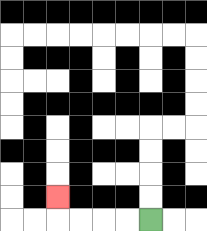{'start': '[6, 9]', 'end': '[2, 8]', 'path_directions': 'L,L,L,L,U', 'path_coordinates': '[[6, 9], [5, 9], [4, 9], [3, 9], [2, 9], [2, 8]]'}